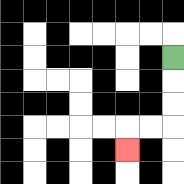{'start': '[7, 2]', 'end': '[5, 6]', 'path_directions': 'D,D,D,L,L,D', 'path_coordinates': '[[7, 2], [7, 3], [7, 4], [7, 5], [6, 5], [5, 5], [5, 6]]'}